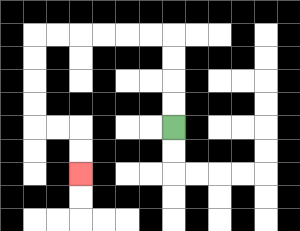{'start': '[7, 5]', 'end': '[3, 7]', 'path_directions': 'U,U,U,U,L,L,L,L,L,L,D,D,D,D,R,R,D,D', 'path_coordinates': '[[7, 5], [7, 4], [7, 3], [7, 2], [7, 1], [6, 1], [5, 1], [4, 1], [3, 1], [2, 1], [1, 1], [1, 2], [1, 3], [1, 4], [1, 5], [2, 5], [3, 5], [3, 6], [3, 7]]'}